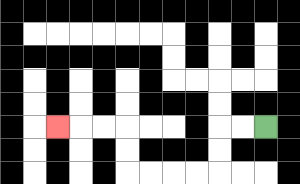{'start': '[11, 5]', 'end': '[2, 5]', 'path_directions': 'L,L,D,D,L,L,L,L,U,U,L,L,L', 'path_coordinates': '[[11, 5], [10, 5], [9, 5], [9, 6], [9, 7], [8, 7], [7, 7], [6, 7], [5, 7], [5, 6], [5, 5], [4, 5], [3, 5], [2, 5]]'}